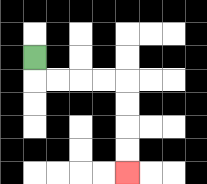{'start': '[1, 2]', 'end': '[5, 7]', 'path_directions': 'D,R,R,R,R,D,D,D,D', 'path_coordinates': '[[1, 2], [1, 3], [2, 3], [3, 3], [4, 3], [5, 3], [5, 4], [5, 5], [5, 6], [5, 7]]'}